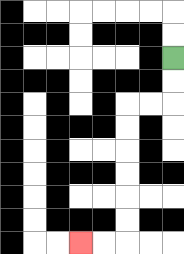{'start': '[7, 2]', 'end': '[3, 10]', 'path_directions': 'D,D,L,L,D,D,D,D,D,D,L,L', 'path_coordinates': '[[7, 2], [7, 3], [7, 4], [6, 4], [5, 4], [5, 5], [5, 6], [5, 7], [5, 8], [5, 9], [5, 10], [4, 10], [3, 10]]'}